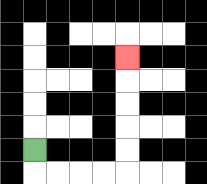{'start': '[1, 6]', 'end': '[5, 2]', 'path_directions': 'D,R,R,R,R,U,U,U,U,U', 'path_coordinates': '[[1, 6], [1, 7], [2, 7], [3, 7], [4, 7], [5, 7], [5, 6], [5, 5], [5, 4], [5, 3], [5, 2]]'}